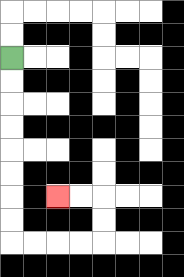{'start': '[0, 2]', 'end': '[2, 8]', 'path_directions': 'D,D,D,D,D,D,D,D,R,R,R,R,U,U,L,L', 'path_coordinates': '[[0, 2], [0, 3], [0, 4], [0, 5], [0, 6], [0, 7], [0, 8], [0, 9], [0, 10], [1, 10], [2, 10], [3, 10], [4, 10], [4, 9], [4, 8], [3, 8], [2, 8]]'}